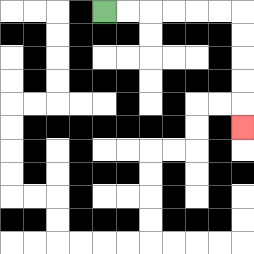{'start': '[4, 0]', 'end': '[10, 5]', 'path_directions': 'R,R,R,R,R,R,D,D,D,D,D', 'path_coordinates': '[[4, 0], [5, 0], [6, 0], [7, 0], [8, 0], [9, 0], [10, 0], [10, 1], [10, 2], [10, 3], [10, 4], [10, 5]]'}